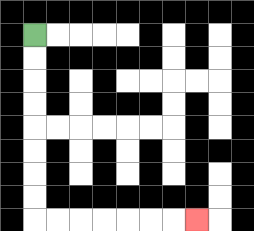{'start': '[1, 1]', 'end': '[8, 9]', 'path_directions': 'D,D,D,D,D,D,D,D,R,R,R,R,R,R,R', 'path_coordinates': '[[1, 1], [1, 2], [1, 3], [1, 4], [1, 5], [1, 6], [1, 7], [1, 8], [1, 9], [2, 9], [3, 9], [4, 9], [5, 9], [6, 9], [7, 9], [8, 9]]'}